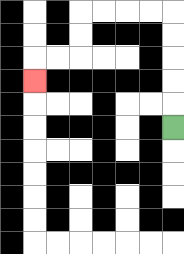{'start': '[7, 5]', 'end': '[1, 3]', 'path_directions': 'U,U,U,U,U,L,L,L,L,D,D,L,L,D', 'path_coordinates': '[[7, 5], [7, 4], [7, 3], [7, 2], [7, 1], [7, 0], [6, 0], [5, 0], [4, 0], [3, 0], [3, 1], [3, 2], [2, 2], [1, 2], [1, 3]]'}